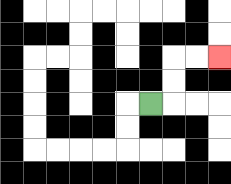{'start': '[6, 4]', 'end': '[9, 2]', 'path_directions': 'R,U,U,R,R', 'path_coordinates': '[[6, 4], [7, 4], [7, 3], [7, 2], [8, 2], [9, 2]]'}